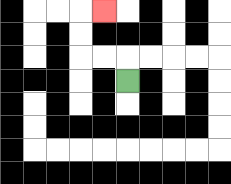{'start': '[5, 3]', 'end': '[4, 0]', 'path_directions': 'U,L,L,U,U,R', 'path_coordinates': '[[5, 3], [5, 2], [4, 2], [3, 2], [3, 1], [3, 0], [4, 0]]'}